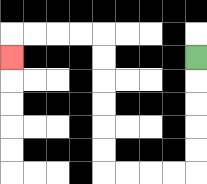{'start': '[8, 2]', 'end': '[0, 2]', 'path_directions': 'D,D,D,D,D,L,L,L,L,U,U,U,U,U,U,L,L,L,L,D', 'path_coordinates': '[[8, 2], [8, 3], [8, 4], [8, 5], [8, 6], [8, 7], [7, 7], [6, 7], [5, 7], [4, 7], [4, 6], [4, 5], [4, 4], [4, 3], [4, 2], [4, 1], [3, 1], [2, 1], [1, 1], [0, 1], [0, 2]]'}